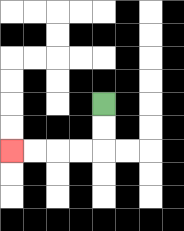{'start': '[4, 4]', 'end': '[0, 6]', 'path_directions': 'D,D,L,L,L,L', 'path_coordinates': '[[4, 4], [4, 5], [4, 6], [3, 6], [2, 6], [1, 6], [0, 6]]'}